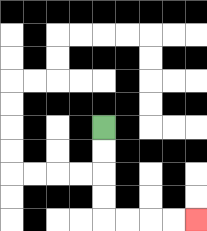{'start': '[4, 5]', 'end': '[8, 9]', 'path_directions': 'D,D,D,D,R,R,R,R', 'path_coordinates': '[[4, 5], [4, 6], [4, 7], [4, 8], [4, 9], [5, 9], [6, 9], [7, 9], [8, 9]]'}